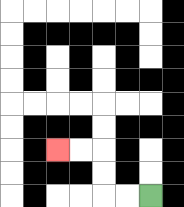{'start': '[6, 8]', 'end': '[2, 6]', 'path_directions': 'L,L,U,U,L,L', 'path_coordinates': '[[6, 8], [5, 8], [4, 8], [4, 7], [4, 6], [3, 6], [2, 6]]'}